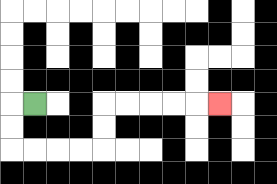{'start': '[1, 4]', 'end': '[9, 4]', 'path_directions': 'L,D,D,R,R,R,R,U,U,R,R,R,R,R', 'path_coordinates': '[[1, 4], [0, 4], [0, 5], [0, 6], [1, 6], [2, 6], [3, 6], [4, 6], [4, 5], [4, 4], [5, 4], [6, 4], [7, 4], [8, 4], [9, 4]]'}